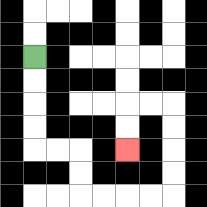{'start': '[1, 2]', 'end': '[5, 6]', 'path_directions': 'D,D,D,D,R,R,D,D,R,R,R,R,U,U,U,U,L,L,D,D', 'path_coordinates': '[[1, 2], [1, 3], [1, 4], [1, 5], [1, 6], [2, 6], [3, 6], [3, 7], [3, 8], [4, 8], [5, 8], [6, 8], [7, 8], [7, 7], [7, 6], [7, 5], [7, 4], [6, 4], [5, 4], [5, 5], [5, 6]]'}